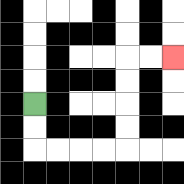{'start': '[1, 4]', 'end': '[7, 2]', 'path_directions': 'D,D,R,R,R,R,U,U,U,U,R,R', 'path_coordinates': '[[1, 4], [1, 5], [1, 6], [2, 6], [3, 6], [4, 6], [5, 6], [5, 5], [5, 4], [5, 3], [5, 2], [6, 2], [7, 2]]'}